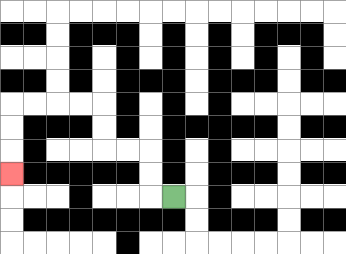{'start': '[7, 8]', 'end': '[0, 7]', 'path_directions': 'L,U,U,L,L,U,U,L,L,L,L,D,D,D', 'path_coordinates': '[[7, 8], [6, 8], [6, 7], [6, 6], [5, 6], [4, 6], [4, 5], [4, 4], [3, 4], [2, 4], [1, 4], [0, 4], [0, 5], [0, 6], [0, 7]]'}